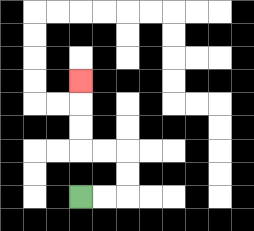{'start': '[3, 8]', 'end': '[3, 3]', 'path_directions': 'R,R,U,U,L,L,U,U,U', 'path_coordinates': '[[3, 8], [4, 8], [5, 8], [5, 7], [5, 6], [4, 6], [3, 6], [3, 5], [3, 4], [3, 3]]'}